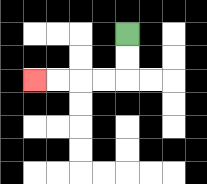{'start': '[5, 1]', 'end': '[1, 3]', 'path_directions': 'D,D,L,L,L,L', 'path_coordinates': '[[5, 1], [5, 2], [5, 3], [4, 3], [3, 3], [2, 3], [1, 3]]'}